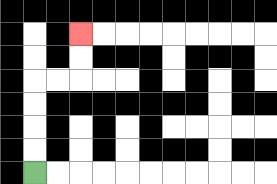{'start': '[1, 7]', 'end': '[3, 1]', 'path_directions': 'U,U,U,U,R,R,U,U', 'path_coordinates': '[[1, 7], [1, 6], [1, 5], [1, 4], [1, 3], [2, 3], [3, 3], [3, 2], [3, 1]]'}